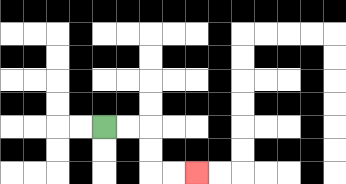{'start': '[4, 5]', 'end': '[8, 7]', 'path_directions': 'R,R,D,D,R,R', 'path_coordinates': '[[4, 5], [5, 5], [6, 5], [6, 6], [6, 7], [7, 7], [8, 7]]'}